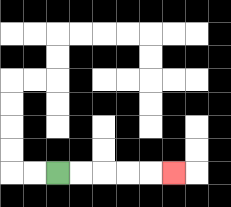{'start': '[2, 7]', 'end': '[7, 7]', 'path_directions': 'R,R,R,R,R', 'path_coordinates': '[[2, 7], [3, 7], [4, 7], [5, 7], [6, 7], [7, 7]]'}